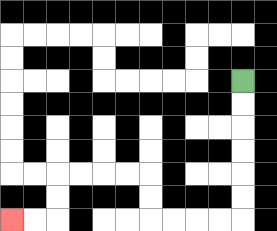{'start': '[10, 3]', 'end': '[0, 9]', 'path_directions': 'D,D,D,D,D,D,L,L,L,L,U,U,L,L,L,L,D,D,L,L', 'path_coordinates': '[[10, 3], [10, 4], [10, 5], [10, 6], [10, 7], [10, 8], [10, 9], [9, 9], [8, 9], [7, 9], [6, 9], [6, 8], [6, 7], [5, 7], [4, 7], [3, 7], [2, 7], [2, 8], [2, 9], [1, 9], [0, 9]]'}